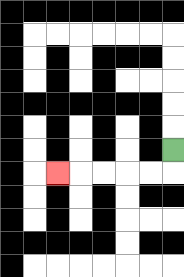{'start': '[7, 6]', 'end': '[2, 7]', 'path_directions': 'D,L,L,L,L,L', 'path_coordinates': '[[7, 6], [7, 7], [6, 7], [5, 7], [4, 7], [3, 7], [2, 7]]'}